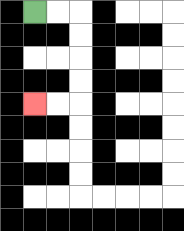{'start': '[1, 0]', 'end': '[1, 4]', 'path_directions': 'R,R,D,D,D,D,L,L', 'path_coordinates': '[[1, 0], [2, 0], [3, 0], [3, 1], [3, 2], [3, 3], [3, 4], [2, 4], [1, 4]]'}